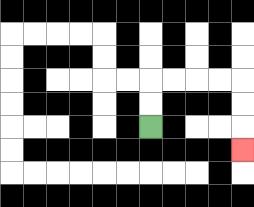{'start': '[6, 5]', 'end': '[10, 6]', 'path_directions': 'U,U,R,R,R,R,D,D,D', 'path_coordinates': '[[6, 5], [6, 4], [6, 3], [7, 3], [8, 3], [9, 3], [10, 3], [10, 4], [10, 5], [10, 6]]'}